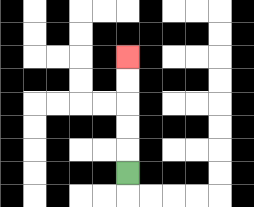{'start': '[5, 7]', 'end': '[5, 2]', 'path_directions': 'U,U,U,U,U', 'path_coordinates': '[[5, 7], [5, 6], [5, 5], [5, 4], [5, 3], [5, 2]]'}